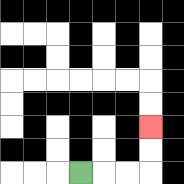{'start': '[3, 7]', 'end': '[6, 5]', 'path_directions': 'R,R,R,U,U', 'path_coordinates': '[[3, 7], [4, 7], [5, 7], [6, 7], [6, 6], [6, 5]]'}